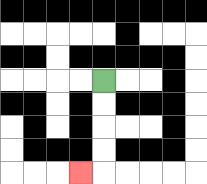{'start': '[4, 3]', 'end': '[3, 7]', 'path_directions': 'D,D,D,D,L', 'path_coordinates': '[[4, 3], [4, 4], [4, 5], [4, 6], [4, 7], [3, 7]]'}